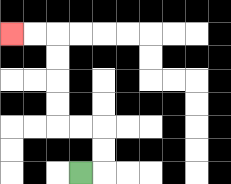{'start': '[3, 7]', 'end': '[0, 1]', 'path_directions': 'R,U,U,L,L,U,U,U,U,L,L', 'path_coordinates': '[[3, 7], [4, 7], [4, 6], [4, 5], [3, 5], [2, 5], [2, 4], [2, 3], [2, 2], [2, 1], [1, 1], [0, 1]]'}